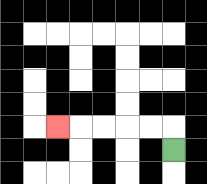{'start': '[7, 6]', 'end': '[2, 5]', 'path_directions': 'U,L,L,L,L,L', 'path_coordinates': '[[7, 6], [7, 5], [6, 5], [5, 5], [4, 5], [3, 5], [2, 5]]'}